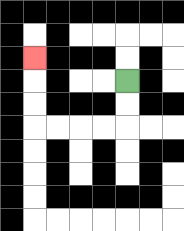{'start': '[5, 3]', 'end': '[1, 2]', 'path_directions': 'D,D,L,L,L,L,U,U,U', 'path_coordinates': '[[5, 3], [5, 4], [5, 5], [4, 5], [3, 5], [2, 5], [1, 5], [1, 4], [1, 3], [1, 2]]'}